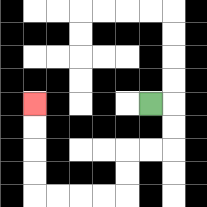{'start': '[6, 4]', 'end': '[1, 4]', 'path_directions': 'R,D,D,L,L,D,D,L,L,L,L,U,U,U,U', 'path_coordinates': '[[6, 4], [7, 4], [7, 5], [7, 6], [6, 6], [5, 6], [5, 7], [5, 8], [4, 8], [3, 8], [2, 8], [1, 8], [1, 7], [1, 6], [1, 5], [1, 4]]'}